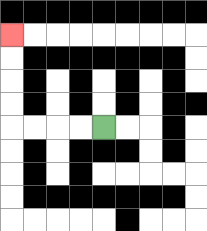{'start': '[4, 5]', 'end': '[0, 1]', 'path_directions': 'L,L,L,L,U,U,U,U', 'path_coordinates': '[[4, 5], [3, 5], [2, 5], [1, 5], [0, 5], [0, 4], [0, 3], [0, 2], [0, 1]]'}